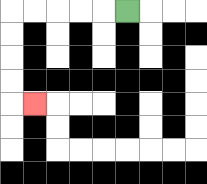{'start': '[5, 0]', 'end': '[1, 4]', 'path_directions': 'L,L,L,L,L,D,D,D,D,R', 'path_coordinates': '[[5, 0], [4, 0], [3, 0], [2, 0], [1, 0], [0, 0], [0, 1], [0, 2], [0, 3], [0, 4], [1, 4]]'}